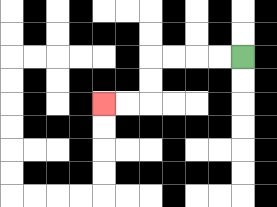{'start': '[10, 2]', 'end': '[4, 4]', 'path_directions': 'L,L,L,L,D,D,L,L', 'path_coordinates': '[[10, 2], [9, 2], [8, 2], [7, 2], [6, 2], [6, 3], [6, 4], [5, 4], [4, 4]]'}